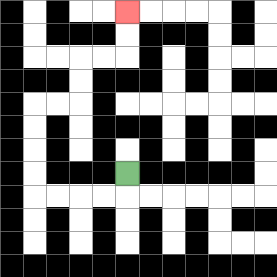{'start': '[5, 7]', 'end': '[5, 0]', 'path_directions': 'D,L,L,L,L,U,U,U,U,R,R,U,U,R,R,U,U', 'path_coordinates': '[[5, 7], [5, 8], [4, 8], [3, 8], [2, 8], [1, 8], [1, 7], [1, 6], [1, 5], [1, 4], [2, 4], [3, 4], [3, 3], [3, 2], [4, 2], [5, 2], [5, 1], [5, 0]]'}